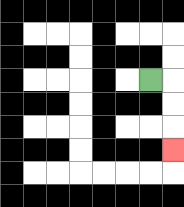{'start': '[6, 3]', 'end': '[7, 6]', 'path_directions': 'R,D,D,D', 'path_coordinates': '[[6, 3], [7, 3], [7, 4], [7, 5], [7, 6]]'}